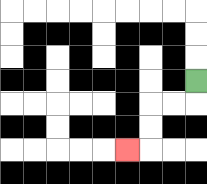{'start': '[8, 3]', 'end': '[5, 6]', 'path_directions': 'D,L,L,D,D,L', 'path_coordinates': '[[8, 3], [8, 4], [7, 4], [6, 4], [6, 5], [6, 6], [5, 6]]'}